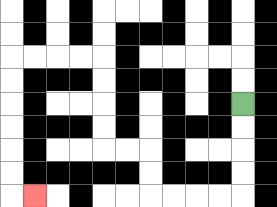{'start': '[10, 4]', 'end': '[1, 8]', 'path_directions': 'D,D,D,D,L,L,L,L,U,U,L,L,U,U,U,U,L,L,L,L,D,D,D,D,D,D,R', 'path_coordinates': '[[10, 4], [10, 5], [10, 6], [10, 7], [10, 8], [9, 8], [8, 8], [7, 8], [6, 8], [6, 7], [6, 6], [5, 6], [4, 6], [4, 5], [4, 4], [4, 3], [4, 2], [3, 2], [2, 2], [1, 2], [0, 2], [0, 3], [0, 4], [0, 5], [0, 6], [0, 7], [0, 8], [1, 8]]'}